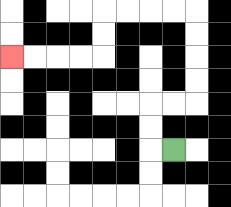{'start': '[7, 6]', 'end': '[0, 2]', 'path_directions': 'L,U,U,R,R,U,U,U,U,L,L,L,L,D,D,L,L,L,L', 'path_coordinates': '[[7, 6], [6, 6], [6, 5], [6, 4], [7, 4], [8, 4], [8, 3], [8, 2], [8, 1], [8, 0], [7, 0], [6, 0], [5, 0], [4, 0], [4, 1], [4, 2], [3, 2], [2, 2], [1, 2], [0, 2]]'}